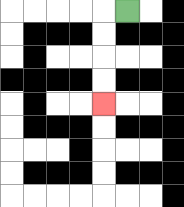{'start': '[5, 0]', 'end': '[4, 4]', 'path_directions': 'L,D,D,D,D', 'path_coordinates': '[[5, 0], [4, 0], [4, 1], [4, 2], [4, 3], [4, 4]]'}